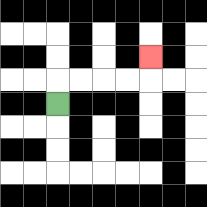{'start': '[2, 4]', 'end': '[6, 2]', 'path_directions': 'U,R,R,R,R,U', 'path_coordinates': '[[2, 4], [2, 3], [3, 3], [4, 3], [5, 3], [6, 3], [6, 2]]'}